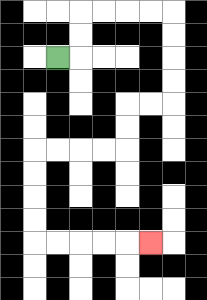{'start': '[2, 2]', 'end': '[6, 10]', 'path_directions': 'R,U,U,R,R,R,R,D,D,D,D,L,L,D,D,L,L,L,L,D,D,D,D,R,R,R,R,R', 'path_coordinates': '[[2, 2], [3, 2], [3, 1], [3, 0], [4, 0], [5, 0], [6, 0], [7, 0], [7, 1], [7, 2], [7, 3], [7, 4], [6, 4], [5, 4], [5, 5], [5, 6], [4, 6], [3, 6], [2, 6], [1, 6], [1, 7], [1, 8], [1, 9], [1, 10], [2, 10], [3, 10], [4, 10], [5, 10], [6, 10]]'}